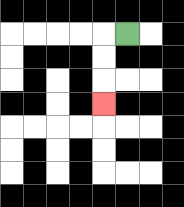{'start': '[5, 1]', 'end': '[4, 4]', 'path_directions': 'L,D,D,D', 'path_coordinates': '[[5, 1], [4, 1], [4, 2], [4, 3], [4, 4]]'}